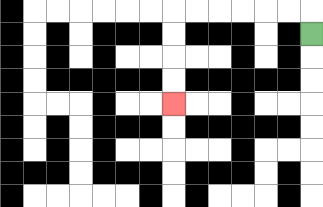{'start': '[13, 1]', 'end': '[7, 4]', 'path_directions': 'U,L,L,L,L,L,L,D,D,D,D', 'path_coordinates': '[[13, 1], [13, 0], [12, 0], [11, 0], [10, 0], [9, 0], [8, 0], [7, 0], [7, 1], [7, 2], [7, 3], [7, 4]]'}